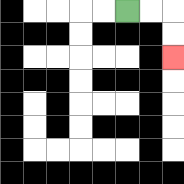{'start': '[5, 0]', 'end': '[7, 2]', 'path_directions': 'R,R,D,D', 'path_coordinates': '[[5, 0], [6, 0], [7, 0], [7, 1], [7, 2]]'}